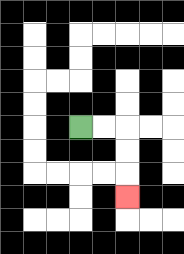{'start': '[3, 5]', 'end': '[5, 8]', 'path_directions': 'R,R,D,D,D', 'path_coordinates': '[[3, 5], [4, 5], [5, 5], [5, 6], [5, 7], [5, 8]]'}